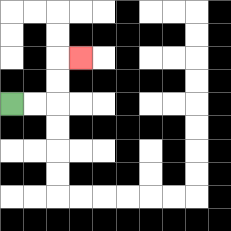{'start': '[0, 4]', 'end': '[3, 2]', 'path_directions': 'R,R,U,U,R', 'path_coordinates': '[[0, 4], [1, 4], [2, 4], [2, 3], [2, 2], [3, 2]]'}